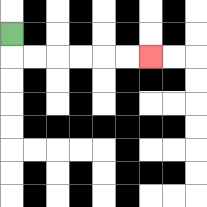{'start': '[0, 1]', 'end': '[6, 2]', 'path_directions': 'D,R,R,R,R,R,R', 'path_coordinates': '[[0, 1], [0, 2], [1, 2], [2, 2], [3, 2], [4, 2], [5, 2], [6, 2]]'}